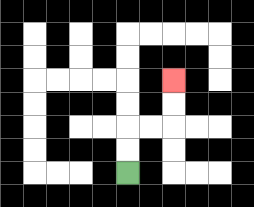{'start': '[5, 7]', 'end': '[7, 3]', 'path_directions': 'U,U,R,R,U,U', 'path_coordinates': '[[5, 7], [5, 6], [5, 5], [6, 5], [7, 5], [7, 4], [7, 3]]'}